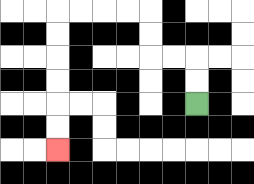{'start': '[8, 4]', 'end': '[2, 6]', 'path_directions': 'U,U,L,L,U,U,L,L,L,L,D,D,D,D,D,D', 'path_coordinates': '[[8, 4], [8, 3], [8, 2], [7, 2], [6, 2], [6, 1], [6, 0], [5, 0], [4, 0], [3, 0], [2, 0], [2, 1], [2, 2], [2, 3], [2, 4], [2, 5], [2, 6]]'}